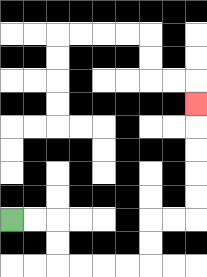{'start': '[0, 9]', 'end': '[8, 4]', 'path_directions': 'R,R,D,D,R,R,R,R,U,U,R,R,U,U,U,U,U', 'path_coordinates': '[[0, 9], [1, 9], [2, 9], [2, 10], [2, 11], [3, 11], [4, 11], [5, 11], [6, 11], [6, 10], [6, 9], [7, 9], [8, 9], [8, 8], [8, 7], [8, 6], [8, 5], [8, 4]]'}